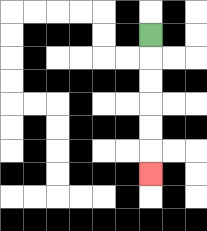{'start': '[6, 1]', 'end': '[6, 7]', 'path_directions': 'D,D,D,D,D,D', 'path_coordinates': '[[6, 1], [6, 2], [6, 3], [6, 4], [6, 5], [6, 6], [6, 7]]'}